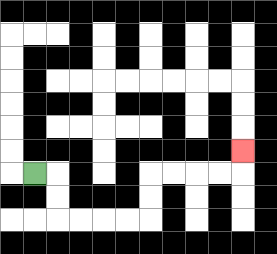{'start': '[1, 7]', 'end': '[10, 6]', 'path_directions': 'R,D,D,R,R,R,R,U,U,R,R,R,R,U', 'path_coordinates': '[[1, 7], [2, 7], [2, 8], [2, 9], [3, 9], [4, 9], [5, 9], [6, 9], [6, 8], [6, 7], [7, 7], [8, 7], [9, 7], [10, 7], [10, 6]]'}